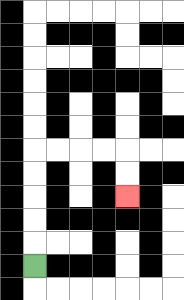{'start': '[1, 11]', 'end': '[5, 8]', 'path_directions': 'U,U,U,U,U,R,R,R,R,D,D', 'path_coordinates': '[[1, 11], [1, 10], [1, 9], [1, 8], [1, 7], [1, 6], [2, 6], [3, 6], [4, 6], [5, 6], [5, 7], [5, 8]]'}